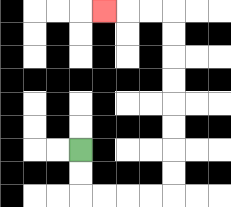{'start': '[3, 6]', 'end': '[4, 0]', 'path_directions': 'D,D,R,R,R,R,U,U,U,U,U,U,U,U,L,L,L', 'path_coordinates': '[[3, 6], [3, 7], [3, 8], [4, 8], [5, 8], [6, 8], [7, 8], [7, 7], [7, 6], [7, 5], [7, 4], [7, 3], [7, 2], [7, 1], [7, 0], [6, 0], [5, 0], [4, 0]]'}